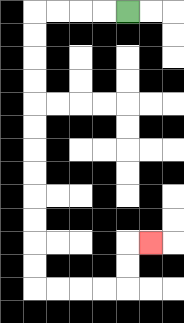{'start': '[5, 0]', 'end': '[6, 10]', 'path_directions': 'L,L,L,L,D,D,D,D,D,D,D,D,D,D,D,D,R,R,R,R,U,U,R', 'path_coordinates': '[[5, 0], [4, 0], [3, 0], [2, 0], [1, 0], [1, 1], [1, 2], [1, 3], [1, 4], [1, 5], [1, 6], [1, 7], [1, 8], [1, 9], [1, 10], [1, 11], [1, 12], [2, 12], [3, 12], [4, 12], [5, 12], [5, 11], [5, 10], [6, 10]]'}